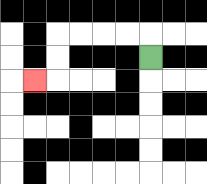{'start': '[6, 2]', 'end': '[1, 3]', 'path_directions': 'U,L,L,L,L,D,D,L', 'path_coordinates': '[[6, 2], [6, 1], [5, 1], [4, 1], [3, 1], [2, 1], [2, 2], [2, 3], [1, 3]]'}